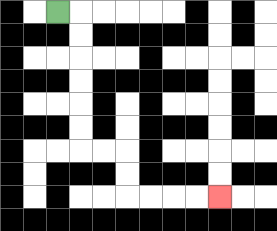{'start': '[2, 0]', 'end': '[9, 8]', 'path_directions': 'R,D,D,D,D,D,D,R,R,D,D,R,R,R,R', 'path_coordinates': '[[2, 0], [3, 0], [3, 1], [3, 2], [3, 3], [3, 4], [3, 5], [3, 6], [4, 6], [5, 6], [5, 7], [5, 8], [6, 8], [7, 8], [8, 8], [9, 8]]'}